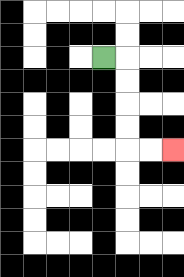{'start': '[4, 2]', 'end': '[7, 6]', 'path_directions': 'R,D,D,D,D,R,R', 'path_coordinates': '[[4, 2], [5, 2], [5, 3], [5, 4], [5, 5], [5, 6], [6, 6], [7, 6]]'}